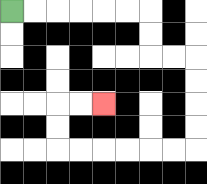{'start': '[0, 0]', 'end': '[4, 4]', 'path_directions': 'R,R,R,R,R,R,D,D,R,R,D,D,D,D,L,L,L,L,L,L,U,U,R,R', 'path_coordinates': '[[0, 0], [1, 0], [2, 0], [3, 0], [4, 0], [5, 0], [6, 0], [6, 1], [6, 2], [7, 2], [8, 2], [8, 3], [8, 4], [8, 5], [8, 6], [7, 6], [6, 6], [5, 6], [4, 6], [3, 6], [2, 6], [2, 5], [2, 4], [3, 4], [4, 4]]'}